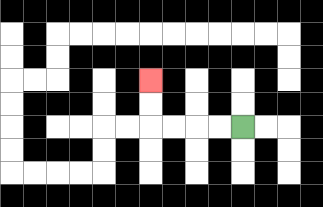{'start': '[10, 5]', 'end': '[6, 3]', 'path_directions': 'L,L,L,L,U,U', 'path_coordinates': '[[10, 5], [9, 5], [8, 5], [7, 5], [6, 5], [6, 4], [6, 3]]'}